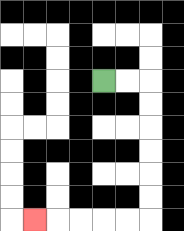{'start': '[4, 3]', 'end': '[1, 9]', 'path_directions': 'R,R,D,D,D,D,D,D,L,L,L,L,L', 'path_coordinates': '[[4, 3], [5, 3], [6, 3], [6, 4], [6, 5], [6, 6], [6, 7], [6, 8], [6, 9], [5, 9], [4, 9], [3, 9], [2, 9], [1, 9]]'}